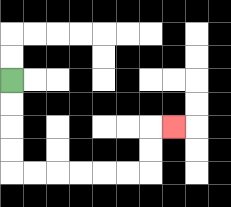{'start': '[0, 3]', 'end': '[7, 5]', 'path_directions': 'D,D,D,D,R,R,R,R,R,R,U,U,R', 'path_coordinates': '[[0, 3], [0, 4], [0, 5], [0, 6], [0, 7], [1, 7], [2, 7], [3, 7], [4, 7], [5, 7], [6, 7], [6, 6], [6, 5], [7, 5]]'}